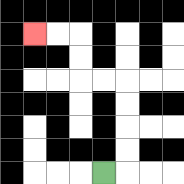{'start': '[4, 7]', 'end': '[1, 1]', 'path_directions': 'R,U,U,U,U,L,L,U,U,L,L', 'path_coordinates': '[[4, 7], [5, 7], [5, 6], [5, 5], [5, 4], [5, 3], [4, 3], [3, 3], [3, 2], [3, 1], [2, 1], [1, 1]]'}